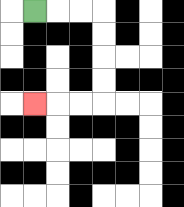{'start': '[1, 0]', 'end': '[1, 4]', 'path_directions': 'R,R,R,D,D,D,D,L,L,L', 'path_coordinates': '[[1, 0], [2, 0], [3, 0], [4, 0], [4, 1], [4, 2], [4, 3], [4, 4], [3, 4], [2, 4], [1, 4]]'}